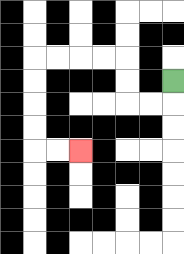{'start': '[7, 3]', 'end': '[3, 6]', 'path_directions': 'D,L,L,U,U,L,L,L,L,D,D,D,D,R,R', 'path_coordinates': '[[7, 3], [7, 4], [6, 4], [5, 4], [5, 3], [5, 2], [4, 2], [3, 2], [2, 2], [1, 2], [1, 3], [1, 4], [1, 5], [1, 6], [2, 6], [3, 6]]'}